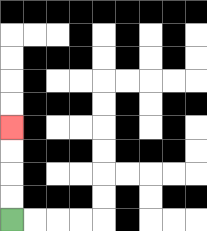{'start': '[0, 9]', 'end': '[0, 5]', 'path_directions': 'U,U,U,U', 'path_coordinates': '[[0, 9], [0, 8], [0, 7], [0, 6], [0, 5]]'}